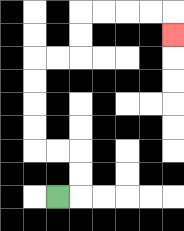{'start': '[2, 8]', 'end': '[7, 1]', 'path_directions': 'R,U,U,L,L,U,U,U,U,R,R,U,U,R,R,R,R,D', 'path_coordinates': '[[2, 8], [3, 8], [3, 7], [3, 6], [2, 6], [1, 6], [1, 5], [1, 4], [1, 3], [1, 2], [2, 2], [3, 2], [3, 1], [3, 0], [4, 0], [5, 0], [6, 0], [7, 0], [7, 1]]'}